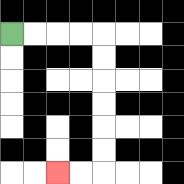{'start': '[0, 1]', 'end': '[2, 7]', 'path_directions': 'R,R,R,R,D,D,D,D,D,D,L,L', 'path_coordinates': '[[0, 1], [1, 1], [2, 1], [3, 1], [4, 1], [4, 2], [4, 3], [4, 4], [4, 5], [4, 6], [4, 7], [3, 7], [2, 7]]'}